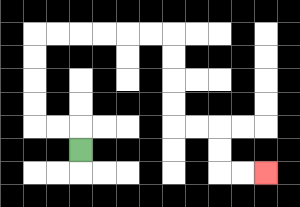{'start': '[3, 6]', 'end': '[11, 7]', 'path_directions': 'U,L,L,U,U,U,U,R,R,R,R,R,R,D,D,D,D,R,R,D,D,R,R', 'path_coordinates': '[[3, 6], [3, 5], [2, 5], [1, 5], [1, 4], [1, 3], [1, 2], [1, 1], [2, 1], [3, 1], [4, 1], [5, 1], [6, 1], [7, 1], [7, 2], [7, 3], [7, 4], [7, 5], [8, 5], [9, 5], [9, 6], [9, 7], [10, 7], [11, 7]]'}